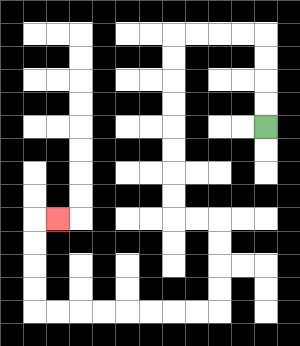{'start': '[11, 5]', 'end': '[2, 9]', 'path_directions': 'U,U,U,U,L,L,L,L,D,D,D,D,D,D,D,D,R,R,D,D,D,D,L,L,L,L,L,L,L,L,U,U,U,U,R', 'path_coordinates': '[[11, 5], [11, 4], [11, 3], [11, 2], [11, 1], [10, 1], [9, 1], [8, 1], [7, 1], [7, 2], [7, 3], [7, 4], [7, 5], [7, 6], [7, 7], [7, 8], [7, 9], [8, 9], [9, 9], [9, 10], [9, 11], [9, 12], [9, 13], [8, 13], [7, 13], [6, 13], [5, 13], [4, 13], [3, 13], [2, 13], [1, 13], [1, 12], [1, 11], [1, 10], [1, 9], [2, 9]]'}